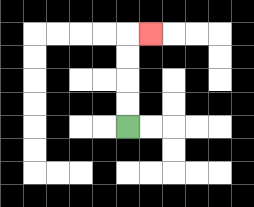{'start': '[5, 5]', 'end': '[6, 1]', 'path_directions': 'U,U,U,U,R', 'path_coordinates': '[[5, 5], [5, 4], [5, 3], [5, 2], [5, 1], [6, 1]]'}